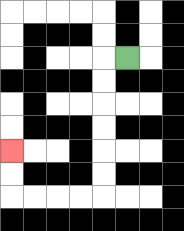{'start': '[5, 2]', 'end': '[0, 6]', 'path_directions': 'L,D,D,D,D,D,D,L,L,L,L,U,U', 'path_coordinates': '[[5, 2], [4, 2], [4, 3], [4, 4], [4, 5], [4, 6], [4, 7], [4, 8], [3, 8], [2, 8], [1, 8], [0, 8], [0, 7], [0, 6]]'}